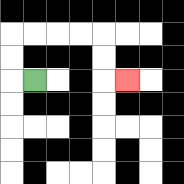{'start': '[1, 3]', 'end': '[5, 3]', 'path_directions': 'L,U,U,R,R,R,R,D,D,R', 'path_coordinates': '[[1, 3], [0, 3], [0, 2], [0, 1], [1, 1], [2, 1], [3, 1], [4, 1], [4, 2], [4, 3], [5, 3]]'}